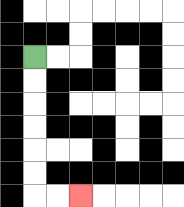{'start': '[1, 2]', 'end': '[3, 8]', 'path_directions': 'D,D,D,D,D,D,R,R', 'path_coordinates': '[[1, 2], [1, 3], [1, 4], [1, 5], [1, 6], [1, 7], [1, 8], [2, 8], [3, 8]]'}